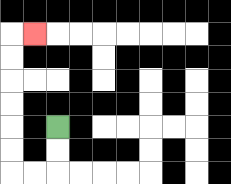{'start': '[2, 5]', 'end': '[1, 1]', 'path_directions': 'D,D,L,L,U,U,U,U,U,U,R', 'path_coordinates': '[[2, 5], [2, 6], [2, 7], [1, 7], [0, 7], [0, 6], [0, 5], [0, 4], [0, 3], [0, 2], [0, 1], [1, 1]]'}